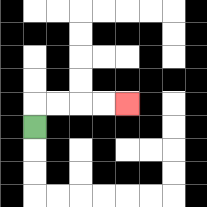{'start': '[1, 5]', 'end': '[5, 4]', 'path_directions': 'U,R,R,R,R', 'path_coordinates': '[[1, 5], [1, 4], [2, 4], [3, 4], [4, 4], [5, 4]]'}